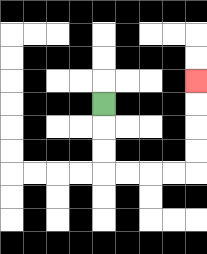{'start': '[4, 4]', 'end': '[8, 3]', 'path_directions': 'D,D,D,R,R,R,R,U,U,U,U', 'path_coordinates': '[[4, 4], [4, 5], [4, 6], [4, 7], [5, 7], [6, 7], [7, 7], [8, 7], [8, 6], [8, 5], [8, 4], [8, 3]]'}